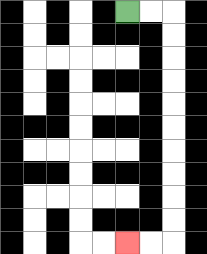{'start': '[5, 0]', 'end': '[5, 10]', 'path_directions': 'R,R,D,D,D,D,D,D,D,D,D,D,L,L', 'path_coordinates': '[[5, 0], [6, 0], [7, 0], [7, 1], [7, 2], [7, 3], [7, 4], [7, 5], [7, 6], [7, 7], [7, 8], [7, 9], [7, 10], [6, 10], [5, 10]]'}